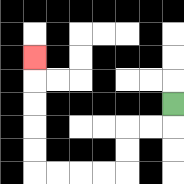{'start': '[7, 4]', 'end': '[1, 2]', 'path_directions': 'D,L,L,D,D,L,L,L,L,U,U,U,U,U', 'path_coordinates': '[[7, 4], [7, 5], [6, 5], [5, 5], [5, 6], [5, 7], [4, 7], [3, 7], [2, 7], [1, 7], [1, 6], [1, 5], [1, 4], [1, 3], [1, 2]]'}